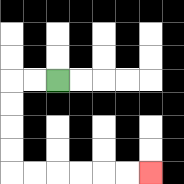{'start': '[2, 3]', 'end': '[6, 7]', 'path_directions': 'L,L,D,D,D,D,R,R,R,R,R,R', 'path_coordinates': '[[2, 3], [1, 3], [0, 3], [0, 4], [0, 5], [0, 6], [0, 7], [1, 7], [2, 7], [3, 7], [4, 7], [5, 7], [6, 7]]'}